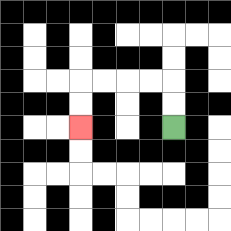{'start': '[7, 5]', 'end': '[3, 5]', 'path_directions': 'U,U,L,L,L,L,D,D', 'path_coordinates': '[[7, 5], [7, 4], [7, 3], [6, 3], [5, 3], [4, 3], [3, 3], [3, 4], [3, 5]]'}